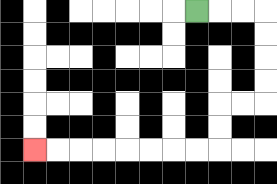{'start': '[8, 0]', 'end': '[1, 6]', 'path_directions': 'R,R,R,D,D,D,D,L,L,D,D,L,L,L,L,L,L,L,L', 'path_coordinates': '[[8, 0], [9, 0], [10, 0], [11, 0], [11, 1], [11, 2], [11, 3], [11, 4], [10, 4], [9, 4], [9, 5], [9, 6], [8, 6], [7, 6], [6, 6], [5, 6], [4, 6], [3, 6], [2, 6], [1, 6]]'}